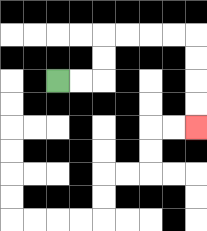{'start': '[2, 3]', 'end': '[8, 5]', 'path_directions': 'R,R,U,U,R,R,R,R,D,D,D,D', 'path_coordinates': '[[2, 3], [3, 3], [4, 3], [4, 2], [4, 1], [5, 1], [6, 1], [7, 1], [8, 1], [8, 2], [8, 3], [8, 4], [8, 5]]'}